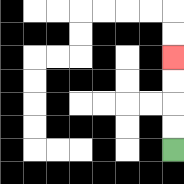{'start': '[7, 6]', 'end': '[7, 2]', 'path_directions': 'U,U,U,U', 'path_coordinates': '[[7, 6], [7, 5], [7, 4], [7, 3], [7, 2]]'}